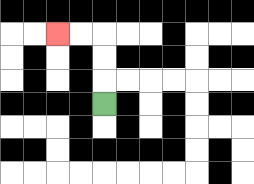{'start': '[4, 4]', 'end': '[2, 1]', 'path_directions': 'U,U,U,L,L', 'path_coordinates': '[[4, 4], [4, 3], [4, 2], [4, 1], [3, 1], [2, 1]]'}